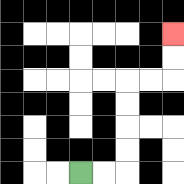{'start': '[3, 7]', 'end': '[7, 1]', 'path_directions': 'R,R,U,U,U,U,R,R,U,U', 'path_coordinates': '[[3, 7], [4, 7], [5, 7], [5, 6], [5, 5], [5, 4], [5, 3], [6, 3], [7, 3], [7, 2], [7, 1]]'}